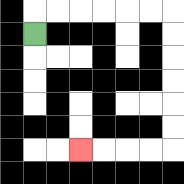{'start': '[1, 1]', 'end': '[3, 6]', 'path_directions': 'U,R,R,R,R,R,R,D,D,D,D,D,D,L,L,L,L', 'path_coordinates': '[[1, 1], [1, 0], [2, 0], [3, 0], [4, 0], [5, 0], [6, 0], [7, 0], [7, 1], [7, 2], [7, 3], [7, 4], [7, 5], [7, 6], [6, 6], [5, 6], [4, 6], [3, 6]]'}